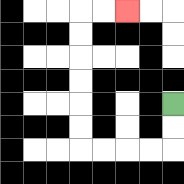{'start': '[7, 4]', 'end': '[5, 0]', 'path_directions': 'D,D,L,L,L,L,U,U,U,U,U,U,R,R', 'path_coordinates': '[[7, 4], [7, 5], [7, 6], [6, 6], [5, 6], [4, 6], [3, 6], [3, 5], [3, 4], [3, 3], [3, 2], [3, 1], [3, 0], [4, 0], [5, 0]]'}